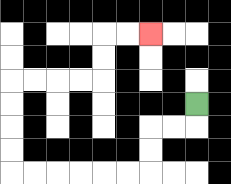{'start': '[8, 4]', 'end': '[6, 1]', 'path_directions': 'D,L,L,D,D,L,L,L,L,L,L,U,U,U,U,R,R,R,R,U,U,R,R', 'path_coordinates': '[[8, 4], [8, 5], [7, 5], [6, 5], [6, 6], [6, 7], [5, 7], [4, 7], [3, 7], [2, 7], [1, 7], [0, 7], [0, 6], [0, 5], [0, 4], [0, 3], [1, 3], [2, 3], [3, 3], [4, 3], [4, 2], [4, 1], [5, 1], [6, 1]]'}